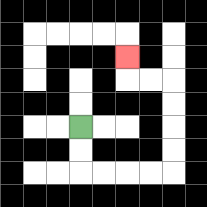{'start': '[3, 5]', 'end': '[5, 2]', 'path_directions': 'D,D,R,R,R,R,U,U,U,U,L,L,U', 'path_coordinates': '[[3, 5], [3, 6], [3, 7], [4, 7], [5, 7], [6, 7], [7, 7], [7, 6], [7, 5], [7, 4], [7, 3], [6, 3], [5, 3], [5, 2]]'}